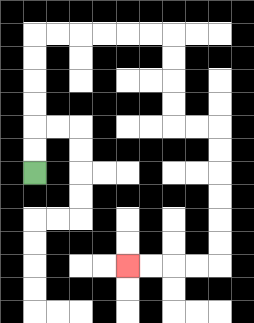{'start': '[1, 7]', 'end': '[5, 11]', 'path_directions': 'U,U,U,U,U,U,R,R,R,R,R,R,D,D,D,D,R,R,D,D,D,D,D,D,L,L,L,L', 'path_coordinates': '[[1, 7], [1, 6], [1, 5], [1, 4], [1, 3], [1, 2], [1, 1], [2, 1], [3, 1], [4, 1], [5, 1], [6, 1], [7, 1], [7, 2], [7, 3], [7, 4], [7, 5], [8, 5], [9, 5], [9, 6], [9, 7], [9, 8], [9, 9], [9, 10], [9, 11], [8, 11], [7, 11], [6, 11], [5, 11]]'}